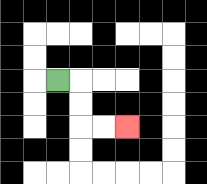{'start': '[2, 3]', 'end': '[5, 5]', 'path_directions': 'R,D,D,R,R', 'path_coordinates': '[[2, 3], [3, 3], [3, 4], [3, 5], [4, 5], [5, 5]]'}